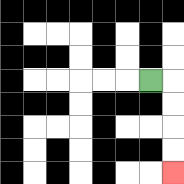{'start': '[6, 3]', 'end': '[7, 7]', 'path_directions': 'R,D,D,D,D', 'path_coordinates': '[[6, 3], [7, 3], [7, 4], [7, 5], [7, 6], [7, 7]]'}